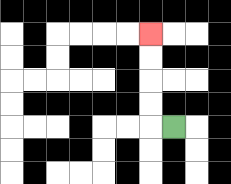{'start': '[7, 5]', 'end': '[6, 1]', 'path_directions': 'L,U,U,U,U', 'path_coordinates': '[[7, 5], [6, 5], [6, 4], [6, 3], [6, 2], [6, 1]]'}